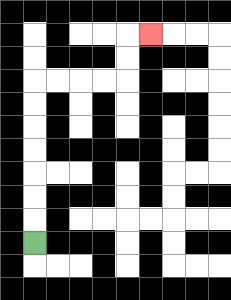{'start': '[1, 10]', 'end': '[6, 1]', 'path_directions': 'U,U,U,U,U,U,U,R,R,R,R,U,U,R', 'path_coordinates': '[[1, 10], [1, 9], [1, 8], [1, 7], [1, 6], [1, 5], [1, 4], [1, 3], [2, 3], [3, 3], [4, 3], [5, 3], [5, 2], [5, 1], [6, 1]]'}